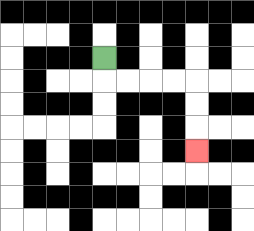{'start': '[4, 2]', 'end': '[8, 6]', 'path_directions': 'D,R,R,R,R,D,D,D', 'path_coordinates': '[[4, 2], [4, 3], [5, 3], [6, 3], [7, 3], [8, 3], [8, 4], [8, 5], [8, 6]]'}